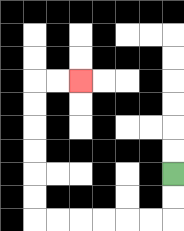{'start': '[7, 7]', 'end': '[3, 3]', 'path_directions': 'D,D,L,L,L,L,L,L,U,U,U,U,U,U,R,R', 'path_coordinates': '[[7, 7], [7, 8], [7, 9], [6, 9], [5, 9], [4, 9], [3, 9], [2, 9], [1, 9], [1, 8], [1, 7], [1, 6], [1, 5], [1, 4], [1, 3], [2, 3], [3, 3]]'}